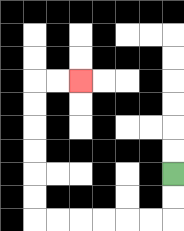{'start': '[7, 7]', 'end': '[3, 3]', 'path_directions': 'D,D,L,L,L,L,L,L,U,U,U,U,U,U,R,R', 'path_coordinates': '[[7, 7], [7, 8], [7, 9], [6, 9], [5, 9], [4, 9], [3, 9], [2, 9], [1, 9], [1, 8], [1, 7], [1, 6], [1, 5], [1, 4], [1, 3], [2, 3], [3, 3]]'}